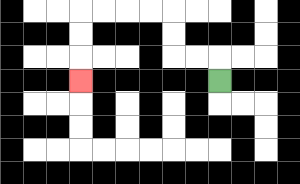{'start': '[9, 3]', 'end': '[3, 3]', 'path_directions': 'U,L,L,U,U,L,L,L,L,D,D,D', 'path_coordinates': '[[9, 3], [9, 2], [8, 2], [7, 2], [7, 1], [7, 0], [6, 0], [5, 0], [4, 0], [3, 0], [3, 1], [3, 2], [3, 3]]'}